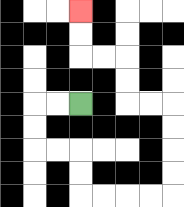{'start': '[3, 4]', 'end': '[3, 0]', 'path_directions': 'L,L,D,D,R,R,D,D,R,R,R,R,U,U,U,U,L,L,U,U,L,L,U,U', 'path_coordinates': '[[3, 4], [2, 4], [1, 4], [1, 5], [1, 6], [2, 6], [3, 6], [3, 7], [3, 8], [4, 8], [5, 8], [6, 8], [7, 8], [7, 7], [7, 6], [7, 5], [7, 4], [6, 4], [5, 4], [5, 3], [5, 2], [4, 2], [3, 2], [3, 1], [3, 0]]'}